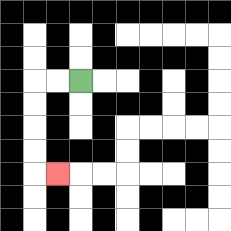{'start': '[3, 3]', 'end': '[2, 7]', 'path_directions': 'L,L,D,D,D,D,R', 'path_coordinates': '[[3, 3], [2, 3], [1, 3], [1, 4], [1, 5], [1, 6], [1, 7], [2, 7]]'}